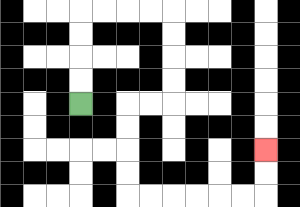{'start': '[3, 4]', 'end': '[11, 6]', 'path_directions': 'U,U,U,U,R,R,R,R,D,D,D,D,L,L,D,D,D,D,R,R,R,R,R,R,U,U', 'path_coordinates': '[[3, 4], [3, 3], [3, 2], [3, 1], [3, 0], [4, 0], [5, 0], [6, 0], [7, 0], [7, 1], [7, 2], [7, 3], [7, 4], [6, 4], [5, 4], [5, 5], [5, 6], [5, 7], [5, 8], [6, 8], [7, 8], [8, 8], [9, 8], [10, 8], [11, 8], [11, 7], [11, 6]]'}